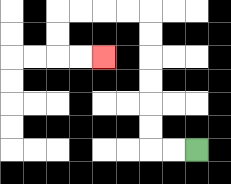{'start': '[8, 6]', 'end': '[4, 2]', 'path_directions': 'L,L,U,U,U,U,U,U,L,L,L,L,D,D,R,R', 'path_coordinates': '[[8, 6], [7, 6], [6, 6], [6, 5], [6, 4], [6, 3], [6, 2], [6, 1], [6, 0], [5, 0], [4, 0], [3, 0], [2, 0], [2, 1], [2, 2], [3, 2], [4, 2]]'}